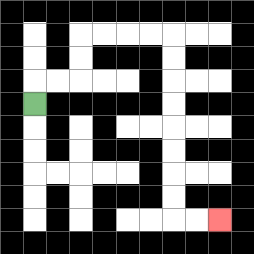{'start': '[1, 4]', 'end': '[9, 9]', 'path_directions': 'U,R,R,U,U,R,R,R,R,D,D,D,D,D,D,D,D,R,R', 'path_coordinates': '[[1, 4], [1, 3], [2, 3], [3, 3], [3, 2], [3, 1], [4, 1], [5, 1], [6, 1], [7, 1], [7, 2], [7, 3], [7, 4], [7, 5], [7, 6], [7, 7], [7, 8], [7, 9], [8, 9], [9, 9]]'}